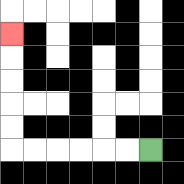{'start': '[6, 6]', 'end': '[0, 1]', 'path_directions': 'L,L,L,L,L,L,U,U,U,U,U', 'path_coordinates': '[[6, 6], [5, 6], [4, 6], [3, 6], [2, 6], [1, 6], [0, 6], [0, 5], [0, 4], [0, 3], [0, 2], [0, 1]]'}